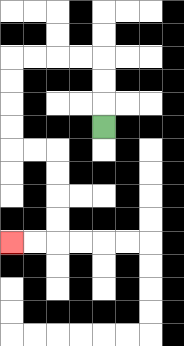{'start': '[4, 5]', 'end': '[0, 10]', 'path_directions': 'U,U,U,L,L,L,L,D,D,D,D,R,R,D,D,D,D,L,L', 'path_coordinates': '[[4, 5], [4, 4], [4, 3], [4, 2], [3, 2], [2, 2], [1, 2], [0, 2], [0, 3], [0, 4], [0, 5], [0, 6], [1, 6], [2, 6], [2, 7], [2, 8], [2, 9], [2, 10], [1, 10], [0, 10]]'}